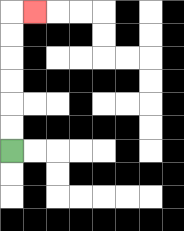{'start': '[0, 6]', 'end': '[1, 0]', 'path_directions': 'U,U,U,U,U,U,R', 'path_coordinates': '[[0, 6], [0, 5], [0, 4], [0, 3], [0, 2], [0, 1], [0, 0], [1, 0]]'}